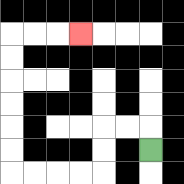{'start': '[6, 6]', 'end': '[3, 1]', 'path_directions': 'U,L,L,D,D,L,L,L,L,U,U,U,U,U,U,R,R,R', 'path_coordinates': '[[6, 6], [6, 5], [5, 5], [4, 5], [4, 6], [4, 7], [3, 7], [2, 7], [1, 7], [0, 7], [0, 6], [0, 5], [0, 4], [0, 3], [0, 2], [0, 1], [1, 1], [2, 1], [3, 1]]'}